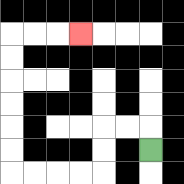{'start': '[6, 6]', 'end': '[3, 1]', 'path_directions': 'U,L,L,D,D,L,L,L,L,U,U,U,U,U,U,R,R,R', 'path_coordinates': '[[6, 6], [6, 5], [5, 5], [4, 5], [4, 6], [4, 7], [3, 7], [2, 7], [1, 7], [0, 7], [0, 6], [0, 5], [0, 4], [0, 3], [0, 2], [0, 1], [1, 1], [2, 1], [3, 1]]'}